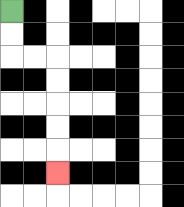{'start': '[0, 0]', 'end': '[2, 7]', 'path_directions': 'D,D,R,R,D,D,D,D,D', 'path_coordinates': '[[0, 0], [0, 1], [0, 2], [1, 2], [2, 2], [2, 3], [2, 4], [2, 5], [2, 6], [2, 7]]'}